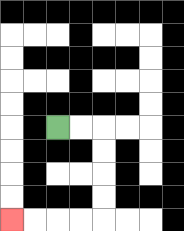{'start': '[2, 5]', 'end': '[0, 9]', 'path_directions': 'R,R,D,D,D,D,L,L,L,L', 'path_coordinates': '[[2, 5], [3, 5], [4, 5], [4, 6], [4, 7], [4, 8], [4, 9], [3, 9], [2, 9], [1, 9], [0, 9]]'}